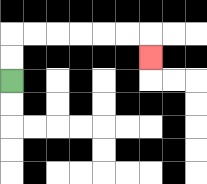{'start': '[0, 3]', 'end': '[6, 2]', 'path_directions': 'U,U,R,R,R,R,R,R,D', 'path_coordinates': '[[0, 3], [0, 2], [0, 1], [1, 1], [2, 1], [3, 1], [4, 1], [5, 1], [6, 1], [6, 2]]'}